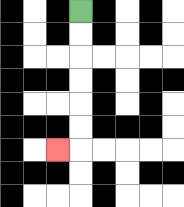{'start': '[3, 0]', 'end': '[2, 6]', 'path_directions': 'D,D,D,D,D,D,L', 'path_coordinates': '[[3, 0], [3, 1], [3, 2], [3, 3], [3, 4], [3, 5], [3, 6], [2, 6]]'}